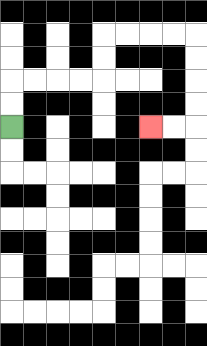{'start': '[0, 5]', 'end': '[6, 5]', 'path_directions': 'U,U,R,R,R,R,U,U,R,R,R,R,D,D,D,D,L,L', 'path_coordinates': '[[0, 5], [0, 4], [0, 3], [1, 3], [2, 3], [3, 3], [4, 3], [4, 2], [4, 1], [5, 1], [6, 1], [7, 1], [8, 1], [8, 2], [8, 3], [8, 4], [8, 5], [7, 5], [6, 5]]'}